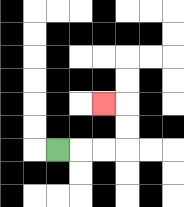{'start': '[2, 6]', 'end': '[4, 4]', 'path_directions': 'R,R,R,U,U,L', 'path_coordinates': '[[2, 6], [3, 6], [4, 6], [5, 6], [5, 5], [5, 4], [4, 4]]'}